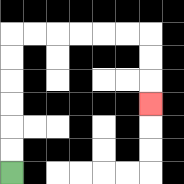{'start': '[0, 7]', 'end': '[6, 4]', 'path_directions': 'U,U,U,U,U,U,R,R,R,R,R,R,D,D,D', 'path_coordinates': '[[0, 7], [0, 6], [0, 5], [0, 4], [0, 3], [0, 2], [0, 1], [1, 1], [2, 1], [3, 1], [4, 1], [5, 1], [6, 1], [6, 2], [6, 3], [6, 4]]'}